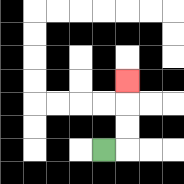{'start': '[4, 6]', 'end': '[5, 3]', 'path_directions': 'R,U,U,U', 'path_coordinates': '[[4, 6], [5, 6], [5, 5], [5, 4], [5, 3]]'}